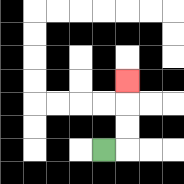{'start': '[4, 6]', 'end': '[5, 3]', 'path_directions': 'R,U,U,U', 'path_coordinates': '[[4, 6], [5, 6], [5, 5], [5, 4], [5, 3]]'}